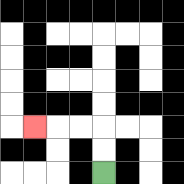{'start': '[4, 7]', 'end': '[1, 5]', 'path_directions': 'U,U,L,L,L', 'path_coordinates': '[[4, 7], [4, 6], [4, 5], [3, 5], [2, 5], [1, 5]]'}